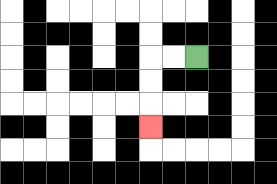{'start': '[8, 2]', 'end': '[6, 5]', 'path_directions': 'L,L,D,D,D', 'path_coordinates': '[[8, 2], [7, 2], [6, 2], [6, 3], [6, 4], [6, 5]]'}